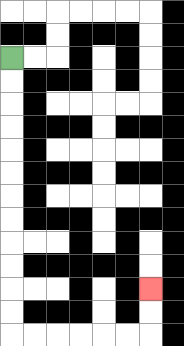{'start': '[0, 2]', 'end': '[6, 12]', 'path_directions': 'D,D,D,D,D,D,D,D,D,D,D,D,R,R,R,R,R,R,U,U', 'path_coordinates': '[[0, 2], [0, 3], [0, 4], [0, 5], [0, 6], [0, 7], [0, 8], [0, 9], [0, 10], [0, 11], [0, 12], [0, 13], [0, 14], [1, 14], [2, 14], [3, 14], [4, 14], [5, 14], [6, 14], [6, 13], [6, 12]]'}